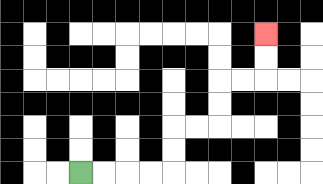{'start': '[3, 7]', 'end': '[11, 1]', 'path_directions': 'R,R,R,R,U,U,R,R,U,U,R,R,U,U', 'path_coordinates': '[[3, 7], [4, 7], [5, 7], [6, 7], [7, 7], [7, 6], [7, 5], [8, 5], [9, 5], [9, 4], [9, 3], [10, 3], [11, 3], [11, 2], [11, 1]]'}